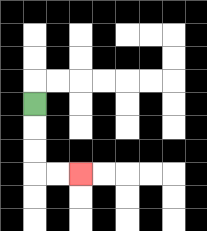{'start': '[1, 4]', 'end': '[3, 7]', 'path_directions': 'D,D,D,R,R', 'path_coordinates': '[[1, 4], [1, 5], [1, 6], [1, 7], [2, 7], [3, 7]]'}